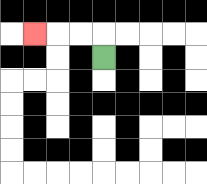{'start': '[4, 2]', 'end': '[1, 1]', 'path_directions': 'U,L,L,L', 'path_coordinates': '[[4, 2], [4, 1], [3, 1], [2, 1], [1, 1]]'}